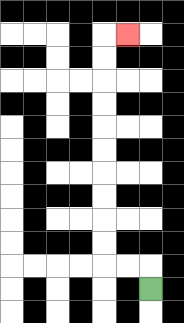{'start': '[6, 12]', 'end': '[5, 1]', 'path_directions': 'U,L,L,U,U,U,U,U,U,U,U,U,U,R', 'path_coordinates': '[[6, 12], [6, 11], [5, 11], [4, 11], [4, 10], [4, 9], [4, 8], [4, 7], [4, 6], [4, 5], [4, 4], [4, 3], [4, 2], [4, 1], [5, 1]]'}